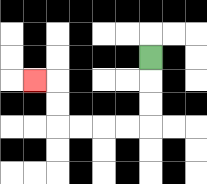{'start': '[6, 2]', 'end': '[1, 3]', 'path_directions': 'D,D,D,L,L,L,L,U,U,L', 'path_coordinates': '[[6, 2], [6, 3], [6, 4], [6, 5], [5, 5], [4, 5], [3, 5], [2, 5], [2, 4], [2, 3], [1, 3]]'}